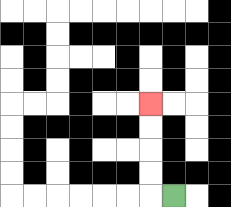{'start': '[7, 8]', 'end': '[6, 4]', 'path_directions': 'L,U,U,U,U', 'path_coordinates': '[[7, 8], [6, 8], [6, 7], [6, 6], [6, 5], [6, 4]]'}